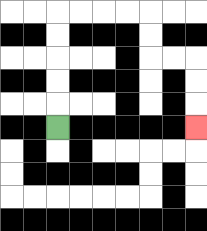{'start': '[2, 5]', 'end': '[8, 5]', 'path_directions': 'U,U,U,U,U,R,R,R,R,D,D,R,R,D,D,D', 'path_coordinates': '[[2, 5], [2, 4], [2, 3], [2, 2], [2, 1], [2, 0], [3, 0], [4, 0], [5, 0], [6, 0], [6, 1], [6, 2], [7, 2], [8, 2], [8, 3], [8, 4], [8, 5]]'}